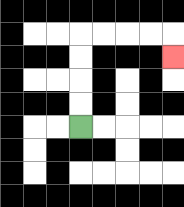{'start': '[3, 5]', 'end': '[7, 2]', 'path_directions': 'U,U,U,U,R,R,R,R,D', 'path_coordinates': '[[3, 5], [3, 4], [3, 3], [3, 2], [3, 1], [4, 1], [5, 1], [6, 1], [7, 1], [7, 2]]'}